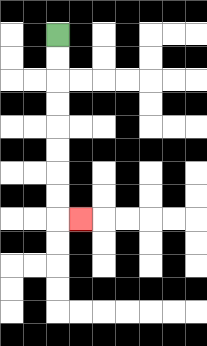{'start': '[2, 1]', 'end': '[3, 9]', 'path_directions': 'D,D,D,D,D,D,D,D,R', 'path_coordinates': '[[2, 1], [2, 2], [2, 3], [2, 4], [2, 5], [2, 6], [2, 7], [2, 8], [2, 9], [3, 9]]'}